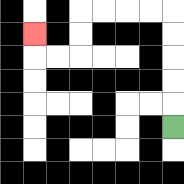{'start': '[7, 5]', 'end': '[1, 1]', 'path_directions': 'U,U,U,U,U,L,L,L,L,D,D,L,L,U', 'path_coordinates': '[[7, 5], [7, 4], [7, 3], [7, 2], [7, 1], [7, 0], [6, 0], [5, 0], [4, 0], [3, 0], [3, 1], [3, 2], [2, 2], [1, 2], [1, 1]]'}